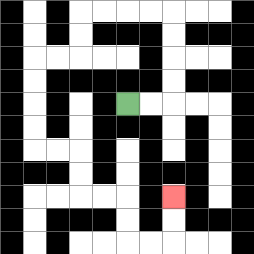{'start': '[5, 4]', 'end': '[7, 8]', 'path_directions': 'R,R,U,U,U,U,L,L,L,L,D,D,L,L,D,D,D,D,R,R,D,D,R,R,D,D,R,R,U,U', 'path_coordinates': '[[5, 4], [6, 4], [7, 4], [7, 3], [7, 2], [7, 1], [7, 0], [6, 0], [5, 0], [4, 0], [3, 0], [3, 1], [3, 2], [2, 2], [1, 2], [1, 3], [1, 4], [1, 5], [1, 6], [2, 6], [3, 6], [3, 7], [3, 8], [4, 8], [5, 8], [5, 9], [5, 10], [6, 10], [7, 10], [7, 9], [7, 8]]'}